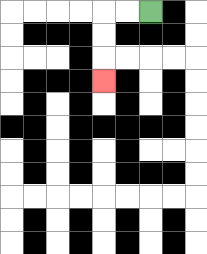{'start': '[6, 0]', 'end': '[4, 3]', 'path_directions': 'L,L,D,D,D', 'path_coordinates': '[[6, 0], [5, 0], [4, 0], [4, 1], [4, 2], [4, 3]]'}